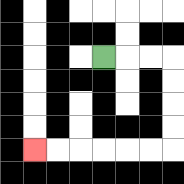{'start': '[4, 2]', 'end': '[1, 6]', 'path_directions': 'R,R,R,D,D,D,D,L,L,L,L,L,L', 'path_coordinates': '[[4, 2], [5, 2], [6, 2], [7, 2], [7, 3], [7, 4], [7, 5], [7, 6], [6, 6], [5, 6], [4, 6], [3, 6], [2, 6], [1, 6]]'}